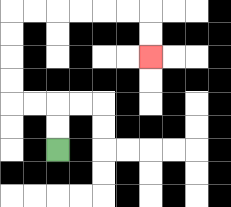{'start': '[2, 6]', 'end': '[6, 2]', 'path_directions': 'U,U,L,L,U,U,U,U,R,R,R,R,R,R,D,D', 'path_coordinates': '[[2, 6], [2, 5], [2, 4], [1, 4], [0, 4], [0, 3], [0, 2], [0, 1], [0, 0], [1, 0], [2, 0], [3, 0], [4, 0], [5, 0], [6, 0], [6, 1], [6, 2]]'}